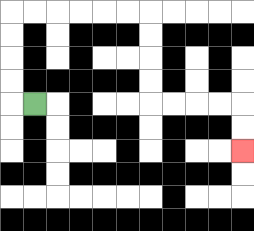{'start': '[1, 4]', 'end': '[10, 6]', 'path_directions': 'L,U,U,U,U,R,R,R,R,R,R,D,D,D,D,R,R,R,R,D,D', 'path_coordinates': '[[1, 4], [0, 4], [0, 3], [0, 2], [0, 1], [0, 0], [1, 0], [2, 0], [3, 0], [4, 0], [5, 0], [6, 0], [6, 1], [6, 2], [6, 3], [6, 4], [7, 4], [8, 4], [9, 4], [10, 4], [10, 5], [10, 6]]'}